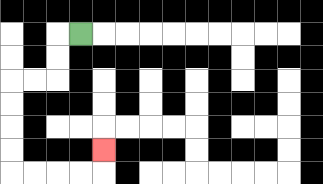{'start': '[3, 1]', 'end': '[4, 6]', 'path_directions': 'L,D,D,L,L,D,D,D,D,R,R,R,R,U', 'path_coordinates': '[[3, 1], [2, 1], [2, 2], [2, 3], [1, 3], [0, 3], [0, 4], [0, 5], [0, 6], [0, 7], [1, 7], [2, 7], [3, 7], [4, 7], [4, 6]]'}